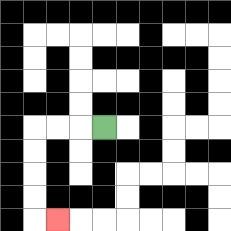{'start': '[4, 5]', 'end': '[2, 9]', 'path_directions': 'L,L,L,D,D,D,D,R', 'path_coordinates': '[[4, 5], [3, 5], [2, 5], [1, 5], [1, 6], [1, 7], [1, 8], [1, 9], [2, 9]]'}